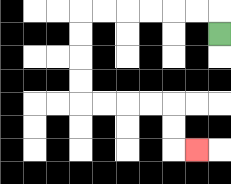{'start': '[9, 1]', 'end': '[8, 6]', 'path_directions': 'U,L,L,L,L,L,L,D,D,D,D,R,R,R,R,D,D,R', 'path_coordinates': '[[9, 1], [9, 0], [8, 0], [7, 0], [6, 0], [5, 0], [4, 0], [3, 0], [3, 1], [3, 2], [3, 3], [3, 4], [4, 4], [5, 4], [6, 4], [7, 4], [7, 5], [7, 6], [8, 6]]'}